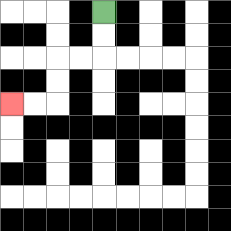{'start': '[4, 0]', 'end': '[0, 4]', 'path_directions': 'D,D,L,L,D,D,L,L', 'path_coordinates': '[[4, 0], [4, 1], [4, 2], [3, 2], [2, 2], [2, 3], [2, 4], [1, 4], [0, 4]]'}